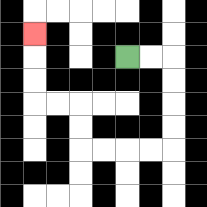{'start': '[5, 2]', 'end': '[1, 1]', 'path_directions': 'R,R,D,D,D,D,L,L,L,L,U,U,L,L,U,U,U', 'path_coordinates': '[[5, 2], [6, 2], [7, 2], [7, 3], [7, 4], [7, 5], [7, 6], [6, 6], [5, 6], [4, 6], [3, 6], [3, 5], [3, 4], [2, 4], [1, 4], [1, 3], [1, 2], [1, 1]]'}